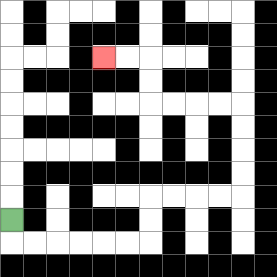{'start': '[0, 9]', 'end': '[4, 2]', 'path_directions': 'D,R,R,R,R,R,R,U,U,R,R,R,R,U,U,U,U,L,L,L,L,U,U,L,L', 'path_coordinates': '[[0, 9], [0, 10], [1, 10], [2, 10], [3, 10], [4, 10], [5, 10], [6, 10], [6, 9], [6, 8], [7, 8], [8, 8], [9, 8], [10, 8], [10, 7], [10, 6], [10, 5], [10, 4], [9, 4], [8, 4], [7, 4], [6, 4], [6, 3], [6, 2], [5, 2], [4, 2]]'}